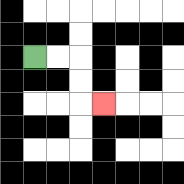{'start': '[1, 2]', 'end': '[4, 4]', 'path_directions': 'R,R,D,D,R', 'path_coordinates': '[[1, 2], [2, 2], [3, 2], [3, 3], [3, 4], [4, 4]]'}